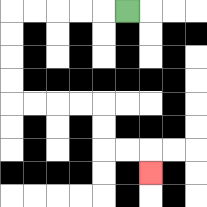{'start': '[5, 0]', 'end': '[6, 7]', 'path_directions': 'L,L,L,L,L,D,D,D,D,R,R,R,R,D,D,R,R,D', 'path_coordinates': '[[5, 0], [4, 0], [3, 0], [2, 0], [1, 0], [0, 0], [0, 1], [0, 2], [0, 3], [0, 4], [1, 4], [2, 4], [3, 4], [4, 4], [4, 5], [4, 6], [5, 6], [6, 6], [6, 7]]'}